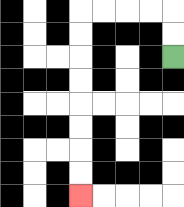{'start': '[7, 2]', 'end': '[3, 8]', 'path_directions': 'U,U,L,L,L,L,D,D,D,D,D,D,D,D', 'path_coordinates': '[[7, 2], [7, 1], [7, 0], [6, 0], [5, 0], [4, 0], [3, 0], [3, 1], [3, 2], [3, 3], [3, 4], [3, 5], [3, 6], [3, 7], [3, 8]]'}